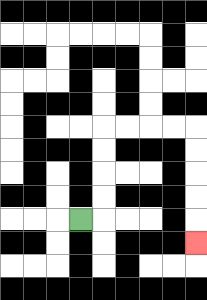{'start': '[3, 9]', 'end': '[8, 10]', 'path_directions': 'R,U,U,U,U,R,R,R,R,D,D,D,D,D', 'path_coordinates': '[[3, 9], [4, 9], [4, 8], [4, 7], [4, 6], [4, 5], [5, 5], [6, 5], [7, 5], [8, 5], [8, 6], [8, 7], [8, 8], [8, 9], [8, 10]]'}